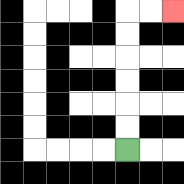{'start': '[5, 6]', 'end': '[7, 0]', 'path_directions': 'U,U,U,U,U,U,R,R', 'path_coordinates': '[[5, 6], [5, 5], [5, 4], [5, 3], [5, 2], [5, 1], [5, 0], [6, 0], [7, 0]]'}